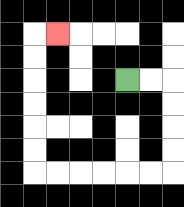{'start': '[5, 3]', 'end': '[2, 1]', 'path_directions': 'R,R,D,D,D,D,L,L,L,L,L,L,U,U,U,U,U,U,R', 'path_coordinates': '[[5, 3], [6, 3], [7, 3], [7, 4], [7, 5], [7, 6], [7, 7], [6, 7], [5, 7], [4, 7], [3, 7], [2, 7], [1, 7], [1, 6], [1, 5], [1, 4], [1, 3], [1, 2], [1, 1], [2, 1]]'}